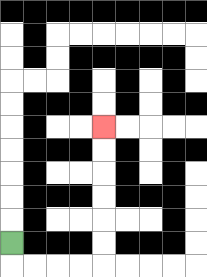{'start': '[0, 10]', 'end': '[4, 5]', 'path_directions': 'D,R,R,R,R,U,U,U,U,U,U', 'path_coordinates': '[[0, 10], [0, 11], [1, 11], [2, 11], [3, 11], [4, 11], [4, 10], [4, 9], [4, 8], [4, 7], [4, 6], [4, 5]]'}